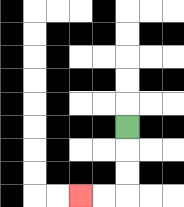{'start': '[5, 5]', 'end': '[3, 8]', 'path_directions': 'D,D,D,L,L', 'path_coordinates': '[[5, 5], [5, 6], [5, 7], [5, 8], [4, 8], [3, 8]]'}